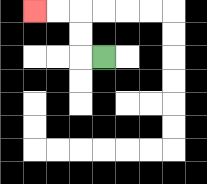{'start': '[4, 2]', 'end': '[1, 0]', 'path_directions': 'L,U,U,L,L', 'path_coordinates': '[[4, 2], [3, 2], [3, 1], [3, 0], [2, 0], [1, 0]]'}